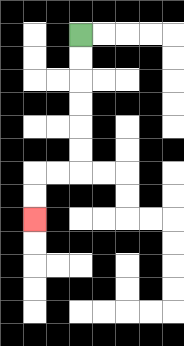{'start': '[3, 1]', 'end': '[1, 9]', 'path_directions': 'D,D,D,D,D,D,L,L,D,D', 'path_coordinates': '[[3, 1], [3, 2], [3, 3], [3, 4], [3, 5], [3, 6], [3, 7], [2, 7], [1, 7], [1, 8], [1, 9]]'}